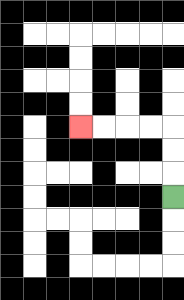{'start': '[7, 8]', 'end': '[3, 5]', 'path_directions': 'U,U,U,L,L,L,L', 'path_coordinates': '[[7, 8], [7, 7], [7, 6], [7, 5], [6, 5], [5, 5], [4, 5], [3, 5]]'}